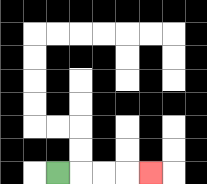{'start': '[2, 7]', 'end': '[6, 7]', 'path_directions': 'R,R,R,R', 'path_coordinates': '[[2, 7], [3, 7], [4, 7], [5, 7], [6, 7]]'}